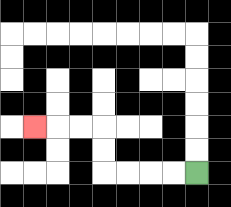{'start': '[8, 7]', 'end': '[1, 5]', 'path_directions': 'L,L,L,L,U,U,L,L,L', 'path_coordinates': '[[8, 7], [7, 7], [6, 7], [5, 7], [4, 7], [4, 6], [4, 5], [3, 5], [2, 5], [1, 5]]'}